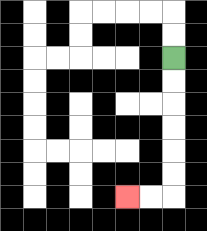{'start': '[7, 2]', 'end': '[5, 8]', 'path_directions': 'D,D,D,D,D,D,L,L', 'path_coordinates': '[[7, 2], [7, 3], [7, 4], [7, 5], [7, 6], [7, 7], [7, 8], [6, 8], [5, 8]]'}